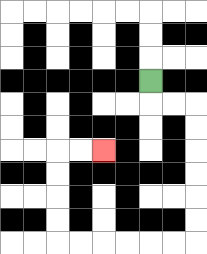{'start': '[6, 3]', 'end': '[4, 6]', 'path_directions': 'D,R,R,D,D,D,D,D,D,L,L,L,L,L,L,U,U,U,U,R,R', 'path_coordinates': '[[6, 3], [6, 4], [7, 4], [8, 4], [8, 5], [8, 6], [8, 7], [8, 8], [8, 9], [8, 10], [7, 10], [6, 10], [5, 10], [4, 10], [3, 10], [2, 10], [2, 9], [2, 8], [2, 7], [2, 6], [3, 6], [4, 6]]'}